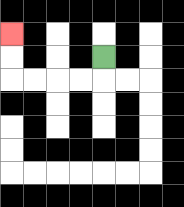{'start': '[4, 2]', 'end': '[0, 1]', 'path_directions': 'D,L,L,L,L,U,U', 'path_coordinates': '[[4, 2], [4, 3], [3, 3], [2, 3], [1, 3], [0, 3], [0, 2], [0, 1]]'}